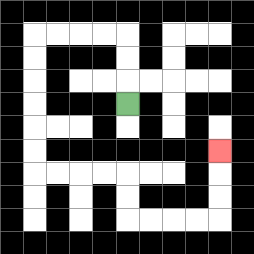{'start': '[5, 4]', 'end': '[9, 6]', 'path_directions': 'U,U,U,L,L,L,L,D,D,D,D,D,D,R,R,R,R,D,D,R,R,R,R,U,U,U', 'path_coordinates': '[[5, 4], [5, 3], [5, 2], [5, 1], [4, 1], [3, 1], [2, 1], [1, 1], [1, 2], [1, 3], [1, 4], [1, 5], [1, 6], [1, 7], [2, 7], [3, 7], [4, 7], [5, 7], [5, 8], [5, 9], [6, 9], [7, 9], [8, 9], [9, 9], [9, 8], [9, 7], [9, 6]]'}